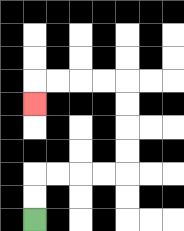{'start': '[1, 9]', 'end': '[1, 4]', 'path_directions': 'U,U,R,R,R,R,U,U,U,U,L,L,L,L,D', 'path_coordinates': '[[1, 9], [1, 8], [1, 7], [2, 7], [3, 7], [4, 7], [5, 7], [5, 6], [5, 5], [5, 4], [5, 3], [4, 3], [3, 3], [2, 3], [1, 3], [1, 4]]'}